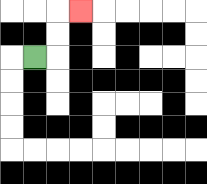{'start': '[1, 2]', 'end': '[3, 0]', 'path_directions': 'R,U,U,R', 'path_coordinates': '[[1, 2], [2, 2], [2, 1], [2, 0], [3, 0]]'}